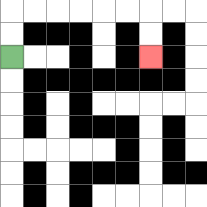{'start': '[0, 2]', 'end': '[6, 2]', 'path_directions': 'U,U,R,R,R,R,R,R,D,D', 'path_coordinates': '[[0, 2], [0, 1], [0, 0], [1, 0], [2, 0], [3, 0], [4, 0], [5, 0], [6, 0], [6, 1], [6, 2]]'}